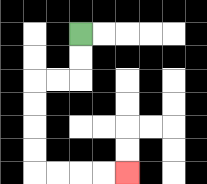{'start': '[3, 1]', 'end': '[5, 7]', 'path_directions': 'D,D,L,L,D,D,D,D,R,R,R,R', 'path_coordinates': '[[3, 1], [3, 2], [3, 3], [2, 3], [1, 3], [1, 4], [1, 5], [1, 6], [1, 7], [2, 7], [3, 7], [4, 7], [5, 7]]'}